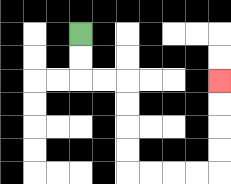{'start': '[3, 1]', 'end': '[9, 3]', 'path_directions': 'D,D,R,R,D,D,D,D,R,R,R,R,U,U,U,U', 'path_coordinates': '[[3, 1], [3, 2], [3, 3], [4, 3], [5, 3], [5, 4], [5, 5], [5, 6], [5, 7], [6, 7], [7, 7], [8, 7], [9, 7], [9, 6], [9, 5], [9, 4], [9, 3]]'}